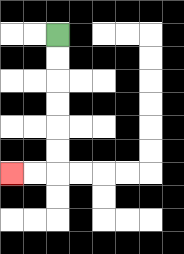{'start': '[2, 1]', 'end': '[0, 7]', 'path_directions': 'D,D,D,D,D,D,L,L', 'path_coordinates': '[[2, 1], [2, 2], [2, 3], [2, 4], [2, 5], [2, 6], [2, 7], [1, 7], [0, 7]]'}